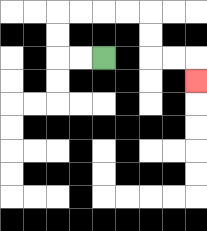{'start': '[4, 2]', 'end': '[8, 3]', 'path_directions': 'L,L,U,U,R,R,R,R,D,D,R,R,D', 'path_coordinates': '[[4, 2], [3, 2], [2, 2], [2, 1], [2, 0], [3, 0], [4, 0], [5, 0], [6, 0], [6, 1], [6, 2], [7, 2], [8, 2], [8, 3]]'}